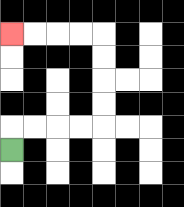{'start': '[0, 6]', 'end': '[0, 1]', 'path_directions': 'U,R,R,R,R,U,U,U,U,L,L,L,L', 'path_coordinates': '[[0, 6], [0, 5], [1, 5], [2, 5], [3, 5], [4, 5], [4, 4], [4, 3], [4, 2], [4, 1], [3, 1], [2, 1], [1, 1], [0, 1]]'}